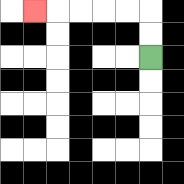{'start': '[6, 2]', 'end': '[1, 0]', 'path_directions': 'U,U,L,L,L,L,L', 'path_coordinates': '[[6, 2], [6, 1], [6, 0], [5, 0], [4, 0], [3, 0], [2, 0], [1, 0]]'}